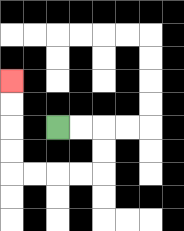{'start': '[2, 5]', 'end': '[0, 3]', 'path_directions': 'R,R,D,D,L,L,L,L,U,U,U,U', 'path_coordinates': '[[2, 5], [3, 5], [4, 5], [4, 6], [4, 7], [3, 7], [2, 7], [1, 7], [0, 7], [0, 6], [0, 5], [0, 4], [0, 3]]'}